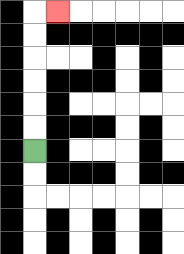{'start': '[1, 6]', 'end': '[2, 0]', 'path_directions': 'U,U,U,U,U,U,R', 'path_coordinates': '[[1, 6], [1, 5], [1, 4], [1, 3], [1, 2], [1, 1], [1, 0], [2, 0]]'}